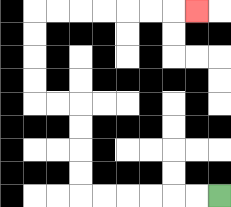{'start': '[9, 8]', 'end': '[8, 0]', 'path_directions': 'L,L,L,L,L,L,U,U,U,U,L,L,U,U,U,U,R,R,R,R,R,R,R', 'path_coordinates': '[[9, 8], [8, 8], [7, 8], [6, 8], [5, 8], [4, 8], [3, 8], [3, 7], [3, 6], [3, 5], [3, 4], [2, 4], [1, 4], [1, 3], [1, 2], [1, 1], [1, 0], [2, 0], [3, 0], [4, 0], [5, 0], [6, 0], [7, 0], [8, 0]]'}